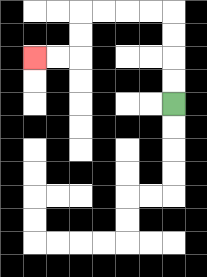{'start': '[7, 4]', 'end': '[1, 2]', 'path_directions': 'U,U,U,U,L,L,L,L,D,D,L,L', 'path_coordinates': '[[7, 4], [7, 3], [7, 2], [7, 1], [7, 0], [6, 0], [5, 0], [4, 0], [3, 0], [3, 1], [3, 2], [2, 2], [1, 2]]'}